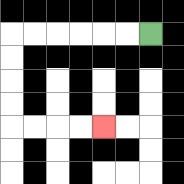{'start': '[6, 1]', 'end': '[4, 5]', 'path_directions': 'L,L,L,L,L,L,D,D,D,D,R,R,R,R', 'path_coordinates': '[[6, 1], [5, 1], [4, 1], [3, 1], [2, 1], [1, 1], [0, 1], [0, 2], [0, 3], [0, 4], [0, 5], [1, 5], [2, 5], [3, 5], [4, 5]]'}